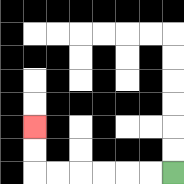{'start': '[7, 7]', 'end': '[1, 5]', 'path_directions': 'L,L,L,L,L,L,U,U', 'path_coordinates': '[[7, 7], [6, 7], [5, 7], [4, 7], [3, 7], [2, 7], [1, 7], [1, 6], [1, 5]]'}